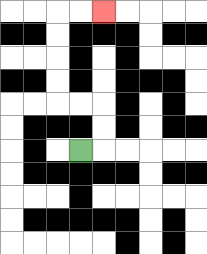{'start': '[3, 6]', 'end': '[4, 0]', 'path_directions': 'R,U,U,L,L,U,U,U,U,R,R', 'path_coordinates': '[[3, 6], [4, 6], [4, 5], [4, 4], [3, 4], [2, 4], [2, 3], [2, 2], [2, 1], [2, 0], [3, 0], [4, 0]]'}